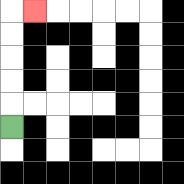{'start': '[0, 5]', 'end': '[1, 0]', 'path_directions': 'U,U,U,U,U,R', 'path_coordinates': '[[0, 5], [0, 4], [0, 3], [0, 2], [0, 1], [0, 0], [1, 0]]'}